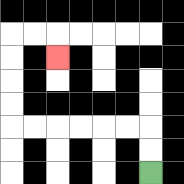{'start': '[6, 7]', 'end': '[2, 2]', 'path_directions': 'U,U,L,L,L,L,L,L,U,U,U,U,R,R,D', 'path_coordinates': '[[6, 7], [6, 6], [6, 5], [5, 5], [4, 5], [3, 5], [2, 5], [1, 5], [0, 5], [0, 4], [0, 3], [0, 2], [0, 1], [1, 1], [2, 1], [2, 2]]'}